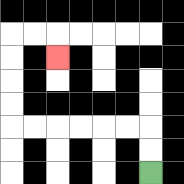{'start': '[6, 7]', 'end': '[2, 2]', 'path_directions': 'U,U,L,L,L,L,L,L,U,U,U,U,R,R,D', 'path_coordinates': '[[6, 7], [6, 6], [6, 5], [5, 5], [4, 5], [3, 5], [2, 5], [1, 5], [0, 5], [0, 4], [0, 3], [0, 2], [0, 1], [1, 1], [2, 1], [2, 2]]'}